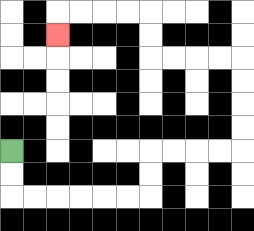{'start': '[0, 6]', 'end': '[2, 1]', 'path_directions': 'D,D,R,R,R,R,R,R,U,U,R,R,R,R,U,U,U,U,L,L,L,L,U,U,L,L,L,L,D', 'path_coordinates': '[[0, 6], [0, 7], [0, 8], [1, 8], [2, 8], [3, 8], [4, 8], [5, 8], [6, 8], [6, 7], [6, 6], [7, 6], [8, 6], [9, 6], [10, 6], [10, 5], [10, 4], [10, 3], [10, 2], [9, 2], [8, 2], [7, 2], [6, 2], [6, 1], [6, 0], [5, 0], [4, 0], [3, 0], [2, 0], [2, 1]]'}